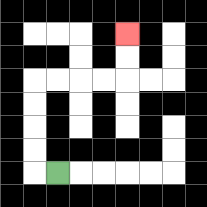{'start': '[2, 7]', 'end': '[5, 1]', 'path_directions': 'L,U,U,U,U,R,R,R,R,U,U', 'path_coordinates': '[[2, 7], [1, 7], [1, 6], [1, 5], [1, 4], [1, 3], [2, 3], [3, 3], [4, 3], [5, 3], [5, 2], [5, 1]]'}